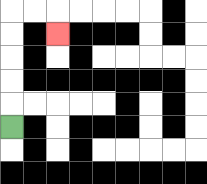{'start': '[0, 5]', 'end': '[2, 1]', 'path_directions': 'U,U,U,U,U,R,R,D', 'path_coordinates': '[[0, 5], [0, 4], [0, 3], [0, 2], [0, 1], [0, 0], [1, 0], [2, 0], [2, 1]]'}